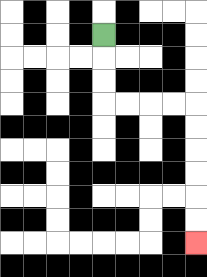{'start': '[4, 1]', 'end': '[8, 10]', 'path_directions': 'D,D,D,R,R,R,R,D,D,D,D,D,D', 'path_coordinates': '[[4, 1], [4, 2], [4, 3], [4, 4], [5, 4], [6, 4], [7, 4], [8, 4], [8, 5], [8, 6], [8, 7], [8, 8], [8, 9], [8, 10]]'}